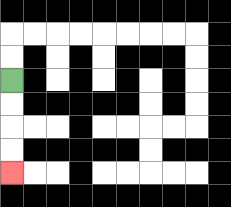{'start': '[0, 3]', 'end': '[0, 7]', 'path_directions': 'D,D,D,D', 'path_coordinates': '[[0, 3], [0, 4], [0, 5], [0, 6], [0, 7]]'}